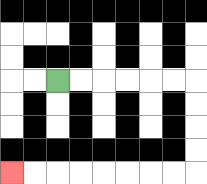{'start': '[2, 3]', 'end': '[0, 7]', 'path_directions': 'R,R,R,R,R,R,D,D,D,D,L,L,L,L,L,L,L,L', 'path_coordinates': '[[2, 3], [3, 3], [4, 3], [5, 3], [6, 3], [7, 3], [8, 3], [8, 4], [8, 5], [8, 6], [8, 7], [7, 7], [6, 7], [5, 7], [4, 7], [3, 7], [2, 7], [1, 7], [0, 7]]'}